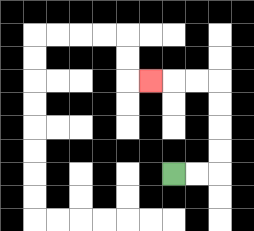{'start': '[7, 7]', 'end': '[6, 3]', 'path_directions': 'R,R,U,U,U,U,L,L,L', 'path_coordinates': '[[7, 7], [8, 7], [9, 7], [9, 6], [9, 5], [9, 4], [9, 3], [8, 3], [7, 3], [6, 3]]'}